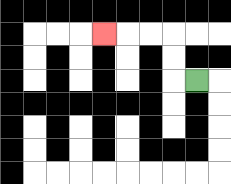{'start': '[8, 3]', 'end': '[4, 1]', 'path_directions': 'L,U,U,L,L,L', 'path_coordinates': '[[8, 3], [7, 3], [7, 2], [7, 1], [6, 1], [5, 1], [4, 1]]'}